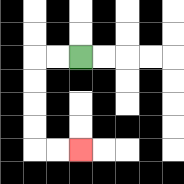{'start': '[3, 2]', 'end': '[3, 6]', 'path_directions': 'L,L,D,D,D,D,R,R', 'path_coordinates': '[[3, 2], [2, 2], [1, 2], [1, 3], [1, 4], [1, 5], [1, 6], [2, 6], [3, 6]]'}